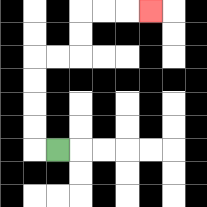{'start': '[2, 6]', 'end': '[6, 0]', 'path_directions': 'L,U,U,U,U,R,R,U,U,R,R,R', 'path_coordinates': '[[2, 6], [1, 6], [1, 5], [1, 4], [1, 3], [1, 2], [2, 2], [3, 2], [3, 1], [3, 0], [4, 0], [5, 0], [6, 0]]'}